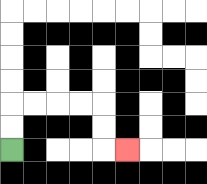{'start': '[0, 6]', 'end': '[5, 6]', 'path_directions': 'U,U,R,R,R,R,D,D,R', 'path_coordinates': '[[0, 6], [0, 5], [0, 4], [1, 4], [2, 4], [3, 4], [4, 4], [4, 5], [4, 6], [5, 6]]'}